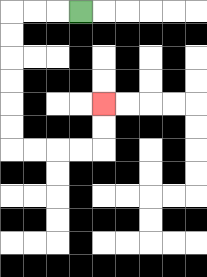{'start': '[3, 0]', 'end': '[4, 4]', 'path_directions': 'L,L,L,D,D,D,D,D,D,R,R,R,R,U,U', 'path_coordinates': '[[3, 0], [2, 0], [1, 0], [0, 0], [0, 1], [0, 2], [0, 3], [0, 4], [0, 5], [0, 6], [1, 6], [2, 6], [3, 6], [4, 6], [4, 5], [4, 4]]'}